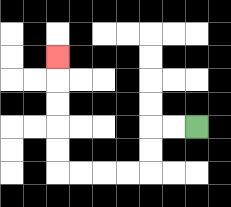{'start': '[8, 5]', 'end': '[2, 2]', 'path_directions': 'L,L,D,D,L,L,L,L,U,U,U,U,U', 'path_coordinates': '[[8, 5], [7, 5], [6, 5], [6, 6], [6, 7], [5, 7], [4, 7], [3, 7], [2, 7], [2, 6], [2, 5], [2, 4], [2, 3], [2, 2]]'}